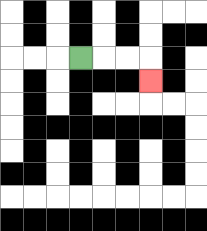{'start': '[3, 2]', 'end': '[6, 3]', 'path_directions': 'R,R,R,D', 'path_coordinates': '[[3, 2], [4, 2], [5, 2], [6, 2], [6, 3]]'}